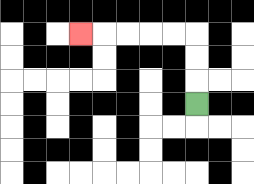{'start': '[8, 4]', 'end': '[3, 1]', 'path_directions': 'U,U,U,L,L,L,L,L', 'path_coordinates': '[[8, 4], [8, 3], [8, 2], [8, 1], [7, 1], [6, 1], [5, 1], [4, 1], [3, 1]]'}